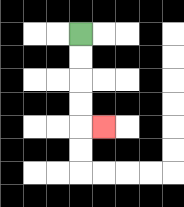{'start': '[3, 1]', 'end': '[4, 5]', 'path_directions': 'D,D,D,D,R', 'path_coordinates': '[[3, 1], [3, 2], [3, 3], [3, 4], [3, 5], [4, 5]]'}